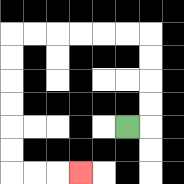{'start': '[5, 5]', 'end': '[3, 7]', 'path_directions': 'R,U,U,U,U,L,L,L,L,L,L,D,D,D,D,D,D,R,R,R', 'path_coordinates': '[[5, 5], [6, 5], [6, 4], [6, 3], [6, 2], [6, 1], [5, 1], [4, 1], [3, 1], [2, 1], [1, 1], [0, 1], [0, 2], [0, 3], [0, 4], [0, 5], [0, 6], [0, 7], [1, 7], [2, 7], [3, 7]]'}